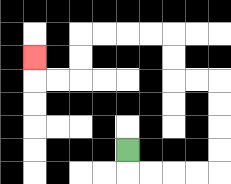{'start': '[5, 6]', 'end': '[1, 2]', 'path_directions': 'D,R,R,R,R,U,U,U,U,L,L,U,U,L,L,L,L,D,D,L,L,U', 'path_coordinates': '[[5, 6], [5, 7], [6, 7], [7, 7], [8, 7], [9, 7], [9, 6], [9, 5], [9, 4], [9, 3], [8, 3], [7, 3], [7, 2], [7, 1], [6, 1], [5, 1], [4, 1], [3, 1], [3, 2], [3, 3], [2, 3], [1, 3], [1, 2]]'}